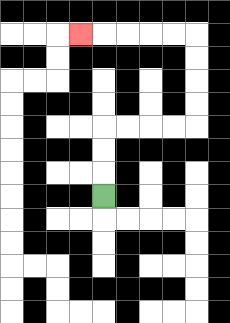{'start': '[4, 8]', 'end': '[3, 1]', 'path_directions': 'U,U,U,R,R,R,R,U,U,U,U,L,L,L,L,L', 'path_coordinates': '[[4, 8], [4, 7], [4, 6], [4, 5], [5, 5], [6, 5], [7, 5], [8, 5], [8, 4], [8, 3], [8, 2], [8, 1], [7, 1], [6, 1], [5, 1], [4, 1], [3, 1]]'}